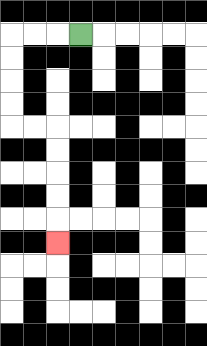{'start': '[3, 1]', 'end': '[2, 10]', 'path_directions': 'L,L,L,D,D,D,D,R,R,D,D,D,D,D', 'path_coordinates': '[[3, 1], [2, 1], [1, 1], [0, 1], [0, 2], [0, 3], [0, 4], [0, 5], [1, 5], [2, 5], [2, 6], [2, 7], [2, 8], [2, 9], [2, 10]]'}